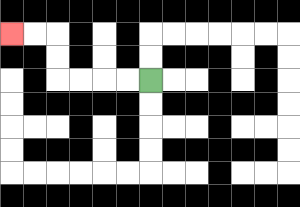{'start': '[6, 3]', 'end': '[0, 1]', 'path_directions': 'L,L,L,L,U,U,L,L', 'path_coordinates': '[[6, 3], [5, 3], [4, 3], [3, 3], [2, 3], [2, 2], [2, 1], [1, 1], [0, 1]]'}